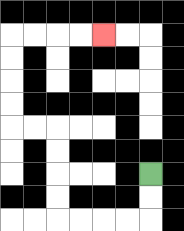{'start': '[6, 7]', 'end': '[4, 1]', 'path_directions': 'D,D,L,L,L,L,U,U,U,U,L,L,U,U,U,U,R,R,R,R', 'path_coordinates': '[[6, 7], [6, 8], [6, 9], [5, 9], [4, 9], [3, 9], [2, 9], [2, 8], [2, 7], [2, 6], [2, 5], [1, 5], [0, 5], [0, 4], [0, 3], [0, 2], [0, 1], [1, 1], [2, 1], [3, 1], [4, 1]]'}